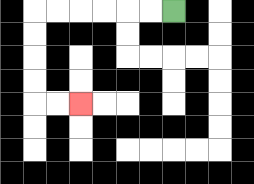{'start': '[7, 0]', 'end': '[3, 4]', 'path_directions': 'L,L,L,L,L,L,D,D,D,D,R,R', 'path_coordinates': '[[7, 0], [6, 0], [5, 0], [4, 0], [3, 0], [2, 0], [1, 0], [1, 1], [1, 2], [1, 3], [1, 4], [2, 4], [3, 4]]'}